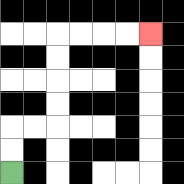{'start': '[0, 7]', 'end': '[6, 1]', 'path_directions': 'U,U,R,R,U,U,U,U,R,R,R,R', 'path_coordinates': '[[0, 7], [0, 6], [0, 5], [1, 5], [2, 5], [2, 4], [2, 3], [2, 2], [2, 1], [3, 1], [4, 1], [5, 1], [6, 1]]'}